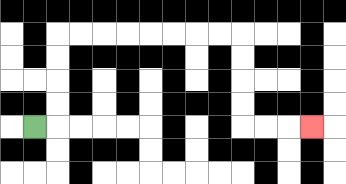{'start': '[1, 5]', 'end': '[13, 5]', 'path_directions': 'R,U,U,U,U,R,R,R,R,R,R,R,R,D,D,D,D,R,R,R', 'path_coordinates': '[[1, 5], [2, 5], [2, 4], [2, 3], [2, 2], [2, 1], [3, 1], [4, 1], [5, 1], [6, 1], [7, 1], [8, 1], [9, 1], [10, 1], [10, 2], [10, 3], [10, 4], [10, 5], [11, 5], [12, 5], [13, 5]]'}